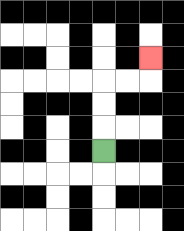{'start': '[4, 6]', 'end': '[6, 2]', 'path_directions': 'U,U,U,R,R,U', 'path_coordinates': '[[4, 6], [4, 5], [4, 4], [4, 3], [5, 3], [6, 3], [6, 2]]'}